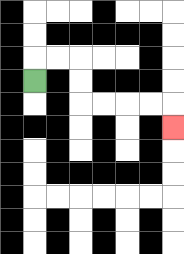{'start': '[1, 3]', 'end': '[7, 5]', 'path_directions': 'U,R,R,D,D,R,R,R,R,D', 'path_coordinates': '[[1, 3], [1, 2], [2, 2], [3, 2], [3, 3], [3, 4], [4, 4], [5, 4], [6, 4], [7, 4], [7, 5]]'}